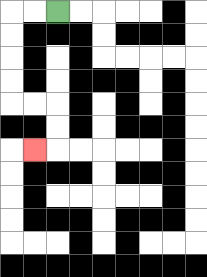{'start': '[2, 0]', 'end': '[1, 6]', 'path_directions': 'L,L,D,D,D,D,R,R,D,D,L', 'path_coordinates': '[[2, 0], [1, 0], [0, 0], [0, 1], [0, 2], [0, 3], [0, 4], [1, 4], [2, 4], [2, 5], [2, 6], [1, 6]]'}